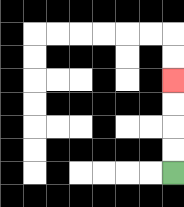{'start': '[7, 7]', 'end': '[7, 3]', 'path_directions': 'U,U,U,U', 'path_coordinates': '[[7, 7], [7, 6], [7, 5], [7, 4], [7, 3]]'}